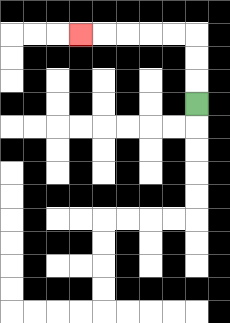{'start': '[8, 4]', 'end': '[3, 1]', 'path_directions': 'U,U,U,L,L,L,L,L', 'path_coordinates': '[[8, 4], [8, 3], [8, 2], [8, 1], [7, 1], [6, 1], [5, 1], [4, 1], [3, 1]]'}